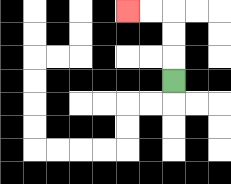{'start': '[7, 3]', 'end': '[5, 0]', 'path_directions': 'U,U,U,L,L', 'path_coordinates': '[[7, 3], [7, 2], [7, 1], [7, 0], [6, 0], [5, 0]]'}